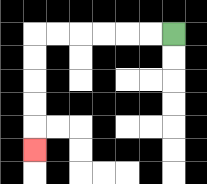{'start': '[7, 1]', 'end': '[1, 6]', 'path_directions': 'L,L,L,L,L,L,D,D,D,D,D', 'path_coordinates': '[[7, 1], [6, 1], [5, 1], [4, 1], [3, 1], [2, 1], [1, 1], [1, 2], [1, 3], [1, 4], [1, 5], [1, 6]]'}